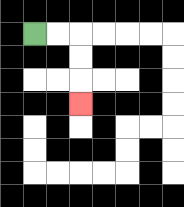{'start': '[1, 1]', 'end': '[3, 4]', 'path_directions': 'R,R,D,D,D', 'path_coordinates': '[[1, 1], [2, 1], [3, 1], [3, 2], [3, 3], [3, 4]]'}